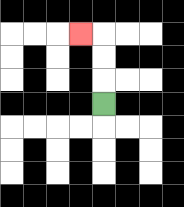{'start': '[4, 4]', 'end': '[3, 1]', 'path_directions': 'U,U,U,L', 'path_coordinates': '[[4, 4], [4, 3], [4, 2], [4, 1], [3, 1]]'}